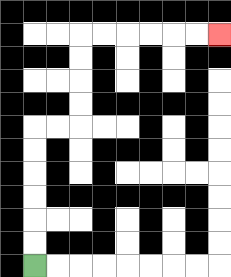{'start': '[1, 11]', 'end': '[9, 1]', 'path_directions': 'U,U,U,U,U,U,R,R,U,U,U,U,R,R,R,R,R,R', 'path_coordinates': '[[1, 11], [1, 10], [1, 9], [1, 8], [1, 7], [1, 6], [1, 5], [2, 5], [3, 5], [3, 4], [3, 3], [3, 2], [3, 1], [4, 1], [5, 1], [6, 1], [7, 1], [8, 1], [9, 1]]'}